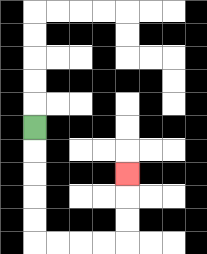{'start': '[1, 5]', 'end': '[5, 7]', 'path_directions': 'D,D,D,D,D,R,R,R,R,U,U,U', 'path_coordinates': '[[1, 5], [1, 6], [1, 7], [1, 8], [1, 9], [1, 10], [2, 10], [3, 10], [4, 10], [5, 10], [5, 9], [5, 8], [5, 7]]'}